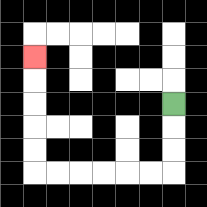{'start': '[7, 4]', 'end': '[1, 2]', 'path_directions': 'D,D,D,L,L,L,L,L,L,U,U,U,U,U', 'path_coordinates': '[[7, 4], [7, 5], [7, 6], [7, 7], [6, 7], [5, 7], [4, 7], [3, 7], [2, 7], [1, 7], [1, 6], [1, 5], [1, 4], [1, 3], [1, 2]]'}